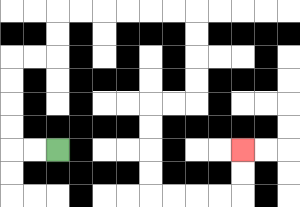{'start': '[2, 6]', 'end': '[10, 6]', 'path_directions': 'L,L,U,U,U,U,R,R,U,U,R,R,R,R,R,R,D,D,D,D,L,L,D,D,D,D,R,R,R,R,U,U', 'path_coordinates': '[[2, 6], [1, 6], [0, 6], [0, 5], [0, 4], [0, 3], [0, 2], [1, 2], [2, 2], [2, 1], [2, 0], [3, 0], [4, 0], [5, 0], [6, 0], [7, 0], [8, 0], [8, 1], [8, 2], [8, 3], [8, 4], [7, 4], [6, 4], [6, 5], [6, 6], [6, 7], [6, 8], [7, 8], [8, 8], [9, 8], [10, 8], [10, 7], [10, 6]]'}